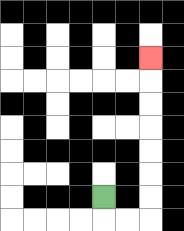{'start': '[4, 8]', 'end': '[6, 2]', 'path_directions': 'D,R,R,U,U,U,U,U,U,U', 'path_coordinates': '[[4, 8], [4, 9], [5, 9], [6, 9], [6, 8], [6, 7], [6, 6], [6, 5], [6, 4], [6, 3], [6, 2]]'}